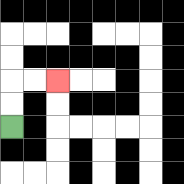{'start': '[0, 5]', 'end': '[2, 3]', 'path_directions': 'U,U,R,R', 'path_coordinates': '[[0, 5], [0, 4], [0, 3], [1, 3], [2, 3]]'}